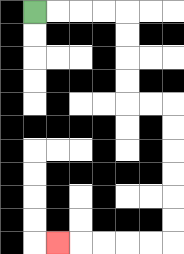{'start': '[1, 0]', 'end': '[2, 10]', 'path_directions': 'R,R,R,R,D,D,D,D,R,R,D,D,D,D,D,D,L,L,L,L,L', 'path_coordinates': '[[1, 0], [2, 0], [3, 0], [4, 0], [5, 0], [5, 1], [5, 2], [5, 3], [5, 4], [6, 4], [7, 4], [7, 5], [7, 6], [7, 7], [7, 8], [7, 9], [7, 10], [6, 10], [5, 10], [4, 10], [3, 10], [2, 10]]'}